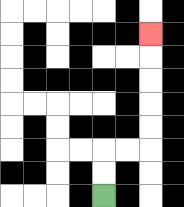{'start': '[4, 8]', 'end': '[6, 1]', 'path_directions': 'U,U,R,R,U,U,U,U,U', 'path_coordinates': '[[4, 8], [4, 7], [4, 6], [5, 6], [6, 6], [6, 5], [6, 4], [6, 3], [6, 2], [6, 1]]'}